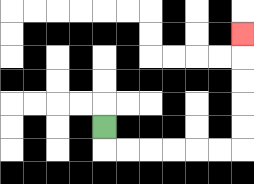{'start': '[4, 5]', 'end': '[10, 1]', 'path_directions': 'D,R,R,R,R,R,R,U,U,U,U,U', 'path_coordinates': '[[4, 5], [4, 6], [5, 6], [6, 6], [7, 6], [8, 6], [9, 6], [10, 6], [10, 5], [10, 4], [10, 3], [10, 2], [10, 1]]'}